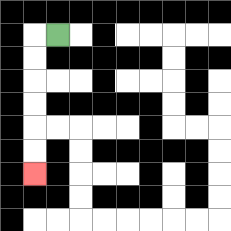{'start': '[2, 1]', 'end': '[1, 7]', 'path_directions': 'L,D,D,D,D,D,D', 'path_coordinates': '[[2, 1], [1, 1], [1, 2], [1, 3], [1, 4], [1, 5], [1, 6], [1, 7]]'}